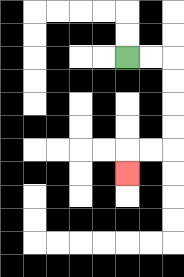{'start': '[5, 2]', 'end': '[5, 7]', 'path_directions': 'R,R,D,D,D,D,L,L,D', 'path_coordinates': '[[5, 2], [6, 2], [7, 2], [7, 3], [7, 4], [7, 5], [7, 6], [6, 6], [5, 6], [5, 7]]'}